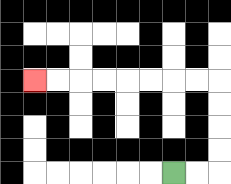{'start': '[7, 7]', 'end': '[1, 3]', 'path_directions': 'R,R,U,U,U,U,L,L,L,L,L,L,L,L', 'path_coordinates': '[[7, 7], [8, 7], [9, 7], [9, 6], [9, 5], [9, 4], [9, 3], [8, 3], [7, 3], [6, 3], [5, 3], [4, 3], [3, 3], [2, 3], [1, 3]]'}